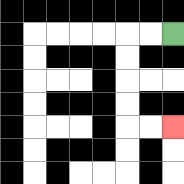{'start': '[7, 1]', 'end': '[7, 5]', 'path_directions': 'L,L,D,D,D,D,R,R', 'path_coordinates': '[[7, 1], [6, 1], [5, 1], [5, 2], [5, 3], [5, 4], [5, 5], [6, 5], [7, 5]]'}